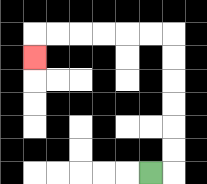{'start': '[6, 7]', 'end': '[1, 2]', 'path_directions': 'R,U,U,U,U,U,U,L,L,L,L,L,L,D', 'path_coordinates': '[[6, 7], [7, 7], [7, 6], [7, 5], [7, 4], [7, 3], [7, 2], [7, 1], [6, 1], [5, 1], [4, 1], [3, 1], [2, 1], [1, 1], [1, 2]]'}